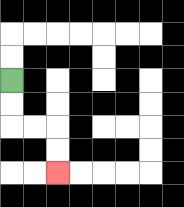{'start': '[0, 3]', 'end': '[2, 7]', 'path_directions': 'D,D,R,R,D,D', 'path_coordinates': '[[0, 3], [0, 4], [0, 5], [1, 5], [2, 5], [2, 6], [2, 7]]'}